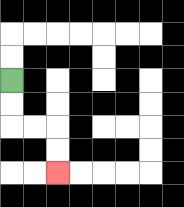{'start': '[0, 3]', 'end': '[2, 7]', 'path_directions': 'D,D,R,R,D,D', 'path_coordinates': '[[0, 3], [0, 4], [0, 5], [1, 5], [2, 5], [2, 6], [2, 7]]'}